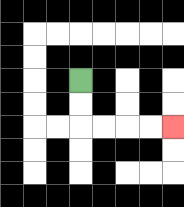{'start': '[3, 3]', 'end': '[7, 5]', 'path_directions': 'D,D,R,R,R,R', 'path_coordinates': '[[3, 3], [3, 4], [3, 5], [4, 5], [5, 5], [6, 5], [7, 5]]'}